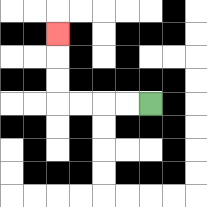{'start': '[6, 4]', 'end': '[2, 1]', 'path_directions': 'L,L,L,L,U,U,U', 'path_coordinates': '[[6, 4], [5, 4], [4, 4], [3, 4], [2, 4], [2, 3], [2, 2], [2, 1]]'}